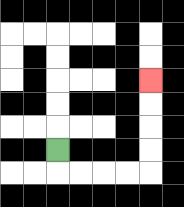{'start': '[2, 6]', 'end': '[6, 3]', 'path_directions': 'D,R,R,R,R,U,U,U,U', 'path_coordinates': '[[2, 6], [2, 7], [3, 7], [4, 7], [5, 7], [6, 7], [6, 6], [6, 5], [6, 4], [6, 3]]'}